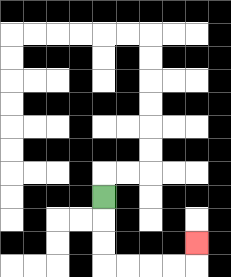{'start': '[4, 8]', 'end': '[8, 10]', 'path_directions': 'D,D,D,R,R,R,R,U', 'path_coordinates': '[[4, 8], [4, 9], [4, 10], [4, 11], [5, 11], [6, 11], [7, 11], [8, 11], [8, 10]]'}